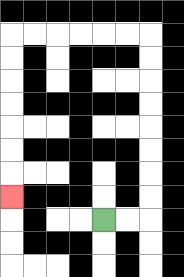{'start': '[4, 9]', 'end': '[0, 8]', 'path_directions': 'R,R,U,U,U,U,U,U,U,U,L,L,L,L,L,L,D,D,D,D,D,D,D', 'path_coordinates': '[[4, 9], [5, 9], [6, 9], [6, 8], [6, 7], [6, 6], [6, 5], [6, 4], [6, 3], [6, 2], [6, 1], [5, 1], [4, 1], [3, 1], [2, 1], [1, 1], [0, 1], [0, 2], [0, 3], [0, 4], [0, 5], [0, 6], [0, 7], [0, 8]]'}